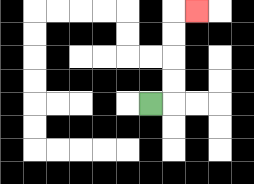{'start': '[6, 4]', 'end': '[8, 0]', 'path_directions': 'R,U,U,U,U,R', 'path_coordinates': '[[6, 4], [7, 4], [7, 3], [7, 2], [7, 1], [7, 0], [8, 0]]'}